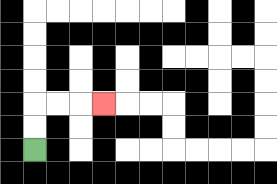{'start': '[1, 6]', 'end': '[4, 4]', 'path_directions': 'U,U,R,R,R', 'path_coordinates': '[[1, 6], [1, 5], [1, 4], [2, 4], [3, 4], [4, 4]]'}